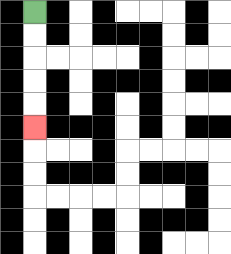{'start': '[1, 0]', 'end': '[1, 5]', 'path_directions': 'D,D,D,D,D', 'path_coordinates': '[[1, 0], [1, 1], [1, 2], [1, 3], [1, 4], [1, 5]]'}